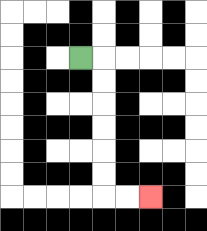{'start': '[3, 2]', 'end': '[6, 8]', 'path_directions': 'R,D,D,D,D,D,D,R,R', 'path_coordinates': '[[3, 2], [4, 2], [4, 3], [4, 4], [4, 5], [4, 6], [4, 7], [4, 8], [5, 8], [6, 8]]'}